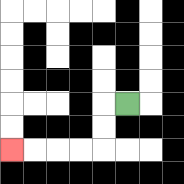{'start': '[5, 4]', 'end': '[0, 6]', 'path_directions': 'L,D,D,L,L,L,L', 'path_coordinates': '[[5, 4], [4, 4], [4, 5], [4, 6], [3, 6], [2, 6], [1, 6], [0, 6]]'}